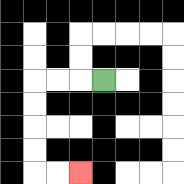{'start': '[4, 3]', 'end': '[3, 7]', 'path_directions': 'L,L,L,D,D,D,D,R,R', 'path_coordinates': '[[4, 3], [3, 3], [2, 3], [1, 3], [1, 4], [1, 5], [1, 6], [1, 7], [2, 7], [3, 7]]'}